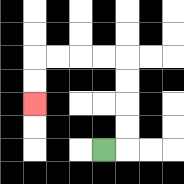{'start': '[4, 6]', 'end': '[1, 4]', 'path_directions': 'R,U,U,U,U,L,L,L,L,D,D', 'path_coordinates': '[[4, 6], [5, 6], [5, 5], [5, 4], [5, 3], [5, 2], [4, 2], [3, 2], [2, 2], [1, 2], [1, 3], [1, 4]]'}